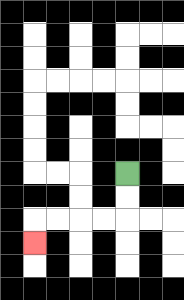{'start': '[5, 7]', 'end': '[1, 10]', 'path_directions': 'D,D,L,L,L,L,D', 'path_coordinates': '[[5, 7], [5, 8], [5, 9], [4, 9], [3, 9], [2, 9], [1, 9], [1, 10]]'}